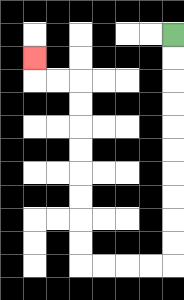{'start': '[7, 1]', 'end': '[1, 2]', 'path_directions': 'D,D,D,D,D,D,D,D,D,D,L,L,L,L,U,U,U,U,U,U,U,U,L,L,U', 'path_coordinates': '[[7, 1], [7, 2], [7, 3], [7, 4], [7, 5], [7, 6], [7, 7], [7, 8], [7, 9], [7, 10], [7, 11], [6, 11], [5, 11], [4, 11], [3, 11], [3, 10], [3, 9], [3, 8], [3, 7], [3, 6], [3, 5], [3, 4], [3, 3], [2, 3], [1, 3], [1, 2]]'}